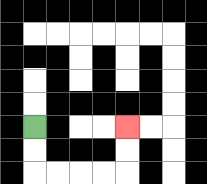{'start': '[1, 5]', 'end': '[5, 5]', 'path_directions': 'D,D,R,R,R,R,U,U', 'path_coordinates': '[[1, 5], [1, 6], [1, 7], [2, 7], [3, 7], [4, 7], [5, 7], [5, 6], [5, 5]]'}